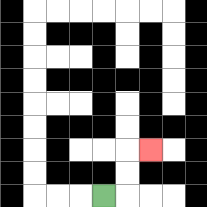{'start': '[4, 8]', 'end': '[6, 6]', 'path_directions': 'R,U,U,R', 'path_coordinates': '[[4, 8], [5, 8], [5, 7], [5, 6], [6, 6]]'}